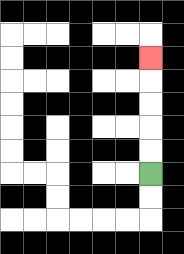{'start': '[6, 7]', 'end': '[6, 2]', 'path_directions': 'U,U,U,U,U', 'path_coordinates': '[[6, 7], [6, 6], [6, 5], [6, 4], [6, 3], [6, 2]]'}